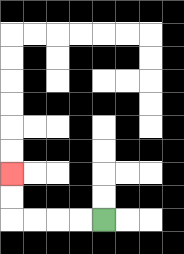{'start': '[4, 9]', 'end': '[0, 7]', 'path_directions': 'L,L,L,L,U,U', 'path_coordinates': '[[4, 9], [3, 9], [2, 9], [1, 9], [0, 9], [0, 8], [0, 7]]'}